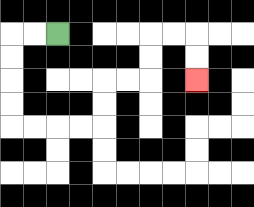{'start': '[2, 1]', 'end': '[8, 3]', 'path_directions': 'L,L,D,D,D,D,R,R,R,R,U,U,R,R,U,U,R,R,D,D', 'path_coordinates': '[[2, 1], [1, 1], [0, 1], [0, 2], [0, 3], [0, 4], [0, 5], [1, 5], [2, 5], [3, 5], [4, 5], [4, 4], [4, 3], [5, 3], [6, 3], [6, 2], [6, 1], [7, 1], [8, 1], [8, 2], [8, 3]]'}